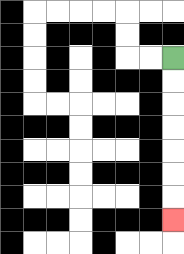{'start': '[7, 2]', 'end': '[7, 9]', 'path_directions': 'D,D,D,D,D,D,D', 'path_coordinates': '[[7, 2], [7, 3], [7, 4], [7, 5], [7, 6], [7, 7], [7, 8], [7, 9]]'}